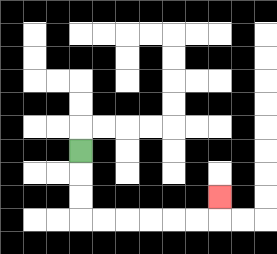{'start': '[3, 6]', 'end': '[9, 8]', 'path_directions': 'D,D,D,R,R,R,R,R,R,U', 'path_coordinates': '[[3, 6], [3, 7], [3, 8], [3, 9], [4, 9], [5, 9], [6, 9], [7, 9], [8, 9], [9, 9], [9, 8]]'}